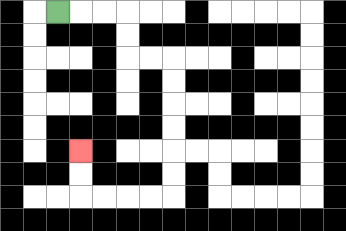{'start': '[2, 0]', 'end': '[3, 6]', 'path_directions': 'R,R,R,D,D,R,R,D,D,D,D,D,D,L,L,L,L,U,U', 'path_coordinates': '[[2, 0], [3, 0], [4, 0], [5, 0], [5, 1], [5, 2], [6, 2], [7, 2], [7, 3], [7, 4], [7, 5], [7, 6], [7, 7], [7, 8], [6, 8], [5, 8], [4, 8], [3, 8], [3, 7], [3, 6]]'}